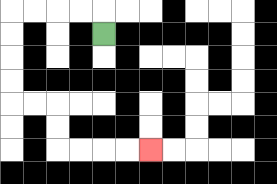{'start': '[4, 1]', 'end': '[6, 6]', 'path_directions': 'U,L,L,L,L,D,D,D,D,R,R,D,D,R,R,R,R', 'path_coordinates': '[[4, 1], [4, 0], [3, 0], [2, 0], [1, 0], [0, 0], [0, 1], [0, 2], [0, 3], [0, 4], [1, 4], [2, 4], [2, 5], [2, 6], [3, 6], [4, 6], [5, 6], [6, 6]]'}